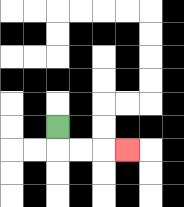{'start': '[2, 5]', 'end': '[5, 6]', 'path_directions': 'D,R,R,R', 'path_coordinates': '[[2, 5], [2, 6], [3, 6], [4, 6], [5, 6]]'}